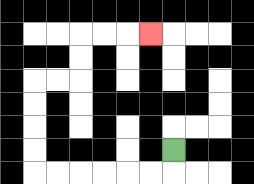{'start': '[7, 6]', 'end': '[6, 1]', 'path_directions': 'D,L,L,L,L,L,L,U,U,U,U,R,R,U,U,R,R,R', 'path_coordinates': '[[7, 6], [7, 7], [6, 7], [5, 7], [4, 7], [3, 7], [2, 7], [1, 7], [1, 6], [1, 5], [1, 4], [1, 3], [2, 3], [3, 3], [3, 2], [3, 1], [4, 1], [5, 1], [6, 1]]'}